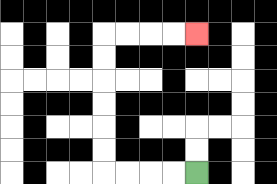{'start': '[8, 7]', 'end': '[8, 1]', 'path_directions': 'L,L,L,L,U,U,U,U,U,U,R,R,R,R', 'path_coordinates': '[[8, 7], [7, 7], [6, 7], [5, 7], [4, 7], [4, 6], [4, 5], [4, 4], [4, 3], [4, 2], [4, 1], [5, 1], [6, 1], [7, 1], [8, 1]]'}